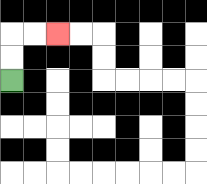{'start': '[0, 3]', 'end': '[2, 1]', 'path_directions': 'U,U,R,R', 'path_coordinates': '[[0, 3], [0, 2], [0, 1], [1, 1], [2, 1]]'}